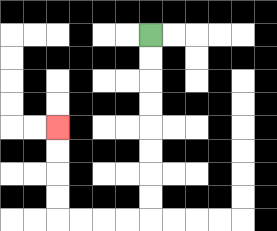{'start': '[6, 1]', 'end': '[2, 5]', 'path_directions': 'D,D,D,D,D,D,D,D,L,L,L,L,U,U,U,U', 'path_coordinates': '[[6, 1], [6, 2], [6, 3], [6, 4], [6, 5], [6, 6], [6, 7], [6, 8], [6, 9], [5, 9], [4, 9], [3, 9], [2, 9], [2, 8], [2, 7], [2, 6], [2, 5]]'}